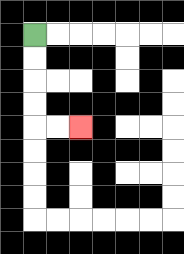{'start': '[1, 1]', 'end': '[3, 5]', 'path_directions': 'D,D,D,D,R,R', 'path_coordinates': '[[1, 1], [1, 2], [1, 3], [1, 4], [1, 5], [2, 5], [3, 5]]'}